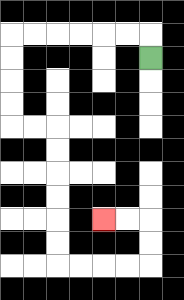{'start': '[6, 2]', 'end': '[4, 9]', 'path_directions': 'U,L,L,L,L,L,L,D,D,D,D,R,R,D,D,D,D,D,D,R,R,R,R,U,U,L,L', 'path_coordinates': '[[6, 2], [6, 1], [5, 1], [4, 1], [3, 1], [2, 1], [1, 1], [0, 1], [0, 2], [0, 3], [0, 4], [0, 5], [1, 5], [2, 5], [2, 6], [2, 7], [2, 8], [2, 9], [2, 10], [2, 11], [3, 11], [4, 11], [5, 11], [6, 11], [6, 10], [6, 9], [5, 9], [4, 9]]'}